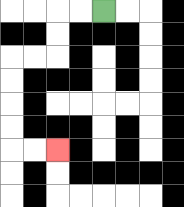{'start': '[4, 0]', 'end': '[2, 6]', 'path_directions': 'L,L,D,D,L,L,D,D,D,D,R,R', 'path_coordinates': '[[4, 0], [3, 0], [2, 0], [2, 1], [2, 2], [1, 2], [0, 2], [0, 3], [0, 4], [0, 5], [0, 6], [1, 6], [2, 6]]'}